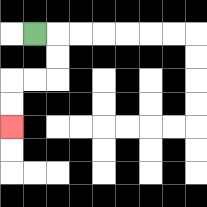{'start': '[1, 1]', 'end': '[0, 5]', 'path_directions': 'R,D,D,L,L,D,D', 'path_coordinates': '[[1, 1], [2, 1], [2, 2], [2, 3], [1, 3], [0, 3], [0, 4], [0, 5]]'}